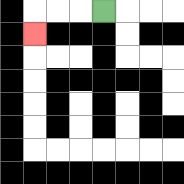{'start': '[4, 0]', 'end': '[1, 1]', 'path_directions': 'L,L,L,D', 'path_coordinates': '[[4, 0], [3, 0], [2, 0], [1, 0], [1, 1]]'}